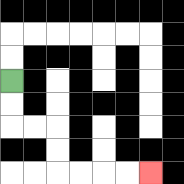{'start': '[0, 3]', 'end': '[6, 7]', 'path_directions': 'D,D,R,R,D,D,R,R,R,R', 'path_coordinates': '[[0, 3], [0, 4], [0, 5], [1, 5], [2, 5], [2, 6], [2, 7], [3, 7], [4, 7], [5, 7], [6, 7]]'}